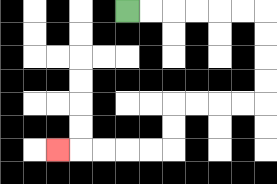{'start': '[5, 0]', 'end': '[2, 6]', 'path_directions': 'R,R,R,R,R,R,D,D,D,D,L,L,L,L,D,D,L,L,L,L,L', 'path_coordinates': '[[5, 0], [6, 0], [7, 0], [8, 0], [9, 0], [10, 0], [11, 0], [11, 1], [11, 2], [11, 3], [11, 4], [10, 4], [9, 4], [8, 4], [7, 4], [7, 5], [7, 6], [6, 6], [5, 6], [4, 6], [3, 6], [2, 6]]'}